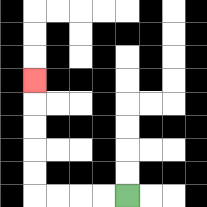{'start': '[5, 8]', 'end': '[1, 3]', 'path_directions': 'L,L,L,L,U,U,U,U,U', 'path_coordinates': '[[5, 8], [4, 8], [3, 8], [2, 8], [1, 8], [1, 7], [1, 6], [1, 5], [1, 4], [1, 3]]'}